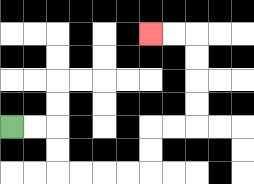{'start': '[0, 5]', 'end': '[6, 1]', 'path_directions': 'R,R,D,D,R,R,R,R,U,U,R,R,U,U,U,U,L,L', 'path_coordinates': '[[0, 5], [1, 5], [2, 5], [2, 6], [2, 7], [3, 7], [4, 7], [5, 7], [6, 7], [6, 6], [6, 5], [7, 5], [8, 5], [8, 4], [8, 3], [8, 2], [8, 1], [7, 1], [6, 1]]'}